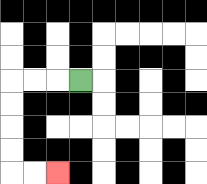{'start': '[3, 3]', 'end': '[2, 7]', 'path_directions': 'L,L,L,D,D,D,D,R,R', 'path_coordinates': '[[3, 3], [2, 3], [1, 3], [0, 3], [0, 4], [0, 5], [0, 6], [0, 7], [1, 7], [2, 7]]'}